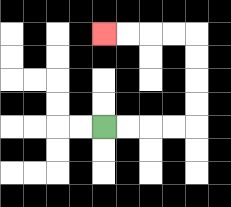{'start': '[4, 5]', 'end': '[4, 1]', 'path_directions': 'R,R,R,R,U,U,U,U,L,L,L,L', 'path_coordinates': '[[4, 5], [5, 5], [6, 5], [7, 5], [8, 5], [8, 4], [8, 3], [8, 2], [8, 1], [7, 1], [6, 1], [5, 1], [4, 1]]'}